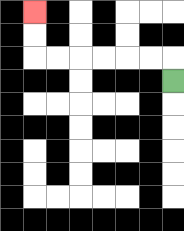{'start': '[7, 3]', 'end': '[1, 0]', 'path_directions': 'U,L,L,L,L,L,L,U,U', 'path_coordinates': '[[7, 3], [7, 2], [6, 2], [5, 2], [4, 2], [3, 2], [2, 2], [1, 2], [1, 1], [1, 0]]'}